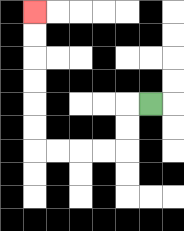{'start': '[6, 4]', 'end': '[1, 0]', 'path_directions': 'L,D,D,L,L,L,L,U,U,U,U,U,U', 'path_coordinates': '[[6, 4], [5, 4], [5, 5], [5, 6], [4, 6], [3, 6], [2, 6], [1, 6], [1, 5], [1, 4], [1, 3], [1, 2], [1, 1], [1, 0]]'}